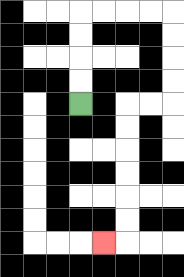{'start': '[3, 4]', 'end': '[4, 10]', 'path_directions': 'U,U,U,U,R,R,R,R,D,D,D,D,L,L,D,D,D,D,D,D,L', 'path_coordinates': '[[3, 4], [3, 3], [3, 2], [3, 1], [3, 0], [4, 0], [5, 0], [6, 0], [7, 0], [7, 1], [7, 2], [7, 3], [7, 4], [6, 4], [5, 4], [5, 5], [5, 6], [5, 7], [5, 8], [5, 9], [5, 10], [4, 10]]'}